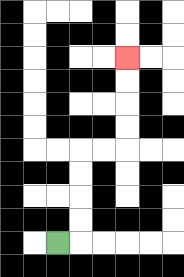{'start': '[2, 10]', 'end': '[5, 2]', 'path_directions': 'R,U,U,U,U,R,R,U,U,U,U', 'path_coordinates': '[[2, 10], [3, 10], [3, 9], [3, 8], [3, 7], [3, 6], [4, 6], [5, 6], [5, 5], [5, 4], [5, 3], [5, 2]]'}